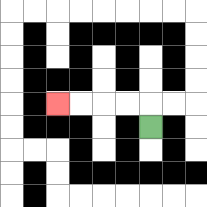{'start': '[6, 5]', 'end': '[2, 4]', 'path_directions': 'U,L,L,L,L', 'path_coordinates': '[[6, 5], [6, 4], [5, 4], [4, 4], [3, 4], [2, 4]]'}